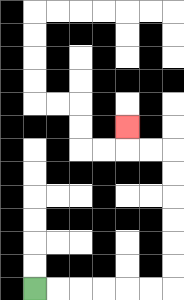{'start': '[1, 12]', 'end': '[5, 5]', 'path_directions': 'R,R,R,R,R,R,U,U,U,U,U,U,L,L,U', 'path_coordinates': '[[1, 12], [2, 12], [3, 12], [4, 12], [5, 12], [6, 12], [7, 12], [7, 11], [7, 10], [7, 9], [7, 8], [7, 7], [7, 6], [6, 6], [5, 6], [5, 5]]'}